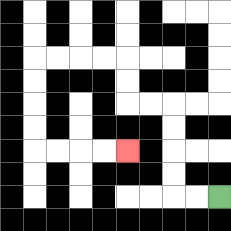{'start': '[9, 8]', 'end': '[5, 6]', 'path_directions': 'L,L,U,U,U,U,L,L,U,U,L,L,L,L,D,D,D,D,R,R,R,R', 'path_coordinates': '[[9, 8], [8, 8], [7, 8], [7, 7], [7, 6], [7, 5], [7, 4], [6, 4], [5, 4], [5, 3], [5, 2], [4, 2], [3, 2], [2, 2], [1, 2], [1, 3], [1, 4], [1, 5], [1, 6], [2, 6], [3, 6], [4, 6], [5, 6]]'}